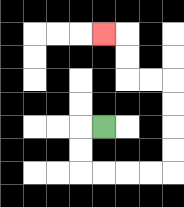{'start': '[4, 5]', 'end': '[4, 1]', 'path_directions': 'L,D,D,R,R,R,R,U,U,U,U,L,L,U,U,L', 'path_coordinates': '[[4, 5], [3, 5], [3, 6], [3, 7], [4, 7], [5, 7], [6, 7], [7, 7], [7, 6], [7, 5], [7, 4], [7, 3], [6, 3], [5, 3], [5, 2], [5, 1], [4, 1]]'}